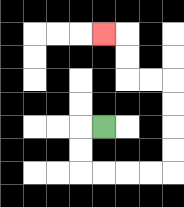{'start': '[4, 5]', 'end': '[4, 1]', 'path_directions': 'L,D,D,R,R,R,R,U,U,U,U,L,L,U,U,L', 'path_coordinates': '[[4, 5], [3, 5], [3, 6], [3, 7], [4, 7], [5, 7], [6, 7], [7, 7], [7, 6], [7, 5], [7, 4], [7, 3], [6, 3], [5, 3], [5, 2], [5, 1], [4, 1]]'}